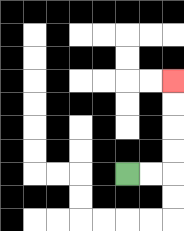{'start': '[5, 7]', 'end': '[7, 3]', 'path_directions': 'R,R,U,U,U,U', 'path_coordinates': '[[5, 7], [6, 7], [7, 7], [7, 6], [7, 5], [7, 4], [7, 3]]'}